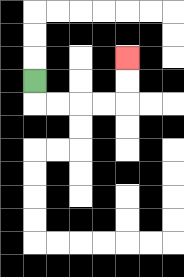{'start': '[1, 3]', 'end': '[5, 2]', 'path_directions': 'D,R,R,R,R,U,U', 'path_coordinates': '[[1, 3], [1, 4], [2, 4], [3, 4], [4, 4], [5, 4], [5, 3], [5, 2]]'}